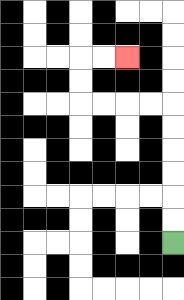{'start': '[7, 10]', 'end': '[5, 2]', 'path_directions': 'U,U,U,U,U,U,L,L,L,L,U,U,R,R', 'path_coordinates': '[[7, 10], [7, 9], [7, 8], [7, 7], [7, 6], [7, 5], [7, 4], [6, 4], [5, 4], [4, 4], [3, 4], [3, 3], [3, 2], [4, 2], [5, 2]]'}